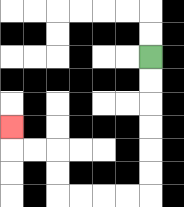{'start': '[6, 2]', 'end': '[0, 5]', 'path_directions': 'D,D,D,D,D,D,L,L,L,L,U,U,L,L,U', 'path_coordinates': '[[6, 2], [6, 3], [6, 4], [6, 5], [6, 6], [6, 7], [6, 8], [5, 8], [4, 8], [3, 8], [2, 8], [2, 7], [2, 6], [1, 6], [0, 6], [0, 5]]'}